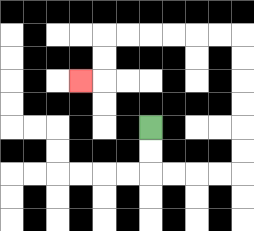{'start': '[6, 5]', 'end': '[3, 3]', 'path_directions': 'D,D,R,R,R,R,U,U,U,U,U,U,L,L,L,L,L,L,D,D,L', 'path_coordinates': '[[6, 5], [6, 6], [6, 7], [7, 7], [8, 7], [9, 7], [10, 7], [10, 6], [10, 5], [10, 4], [10, 3], [10, 2], [10, 1], [9, 1], [8, 1], [7, 1], [6, 1], [5, 1], [4, 1], [4, 2], [4, 3], [3, 3]]'}